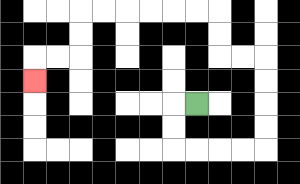{'start': '[8, 4]', 'end': '[1, 3]', 'path_directions': 'L,D,D,R,R,R,R,U,U,U,U,L,L,U,U,L,L,L,L,L,L,D,D,L,L,D', 'path_coordinates': '[[8, 4], [7, 4], [7, 5], [7, 6], [8, 6], [9, 6], [10, 6], [11, 6], [11, 5], [11, 4], [11, 3], [11, 2], [10, 2], [9, 2], [9, 1], [9, 0], [8, 0], [7, 0], [6, 0], [5, 0], [4, 0], [3, 0], [3, 1], [3, 2], [2, 2], [1, 2], [1, 3]]'}